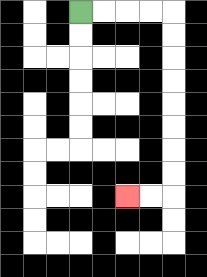{'start': '[3, 0]', 'end': '[5, 8]', 'path_directions': 'R,R,R,R,D,D,D,D,D,D,D,D,L,L', 'path_coordinates': '[[3, 0], [4, 0], [5, 0], [6, 0], [7, 0], [7, 1], [7, 2], [7, 3], [7, 4], [7, 5], [7, 6], [7, 7], [7, 8], [6, 8], [5, 8]]'}